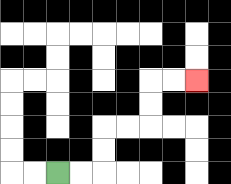{'start': '[2, 7]', 'end': '[8, 3]', 'path_directions': 'R,R,U,U,R,R,U,U,R,R', 'path_coordinates': '[[2, 7], [3, 7], [4, 7], [4, 6], [4, 5], [5, 5], [6, 5], [6, 4], [6, 3], [7, 3], [8, 3]]'}